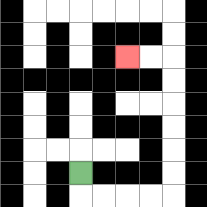{'start': '[3, 7]', 'end': '[5, 2]', 'path_directions': 'D,R,R,R,R,U,U,U,U,U,U,L,L', 'path_coordinates': '[[3, 7], [3, 8], [4, 8], [5, 8], [6, 8], [7, 8], [7, 7], [7, 6], [7, 5], [7, 4], [7, 3], [7, 2], [6, 2], [5, 2]]'}